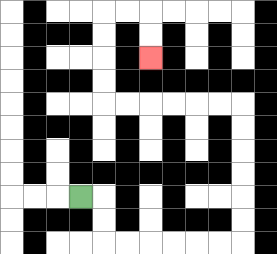{'start': '[3, 8]', 'end': '[6, 2]', 'path_directions': 'R,D,D,R,R,R,R,R,R,U,U,U,U,U,U,L,L,L,L,L,L,U,U,U,U,R,R,D,D', 'path_coordinates': '[[3, 8], [4, 8], [4, 9], [4, 10], [5, 10], [6, 10], [7, 10], [8, 10], [9, 10], [10, 10], [10, 9], [10, 8], [10, 7], [10, 6], [10, 5], [10, 4], [9, 4], [8, 4], [7, 4], [6, 4], [5, 4], [4, 4], [4, 3], [4, 2], [4, 1], [4, 0], [5, 0], [6, 0], [6, 1], [6, 2]]'}